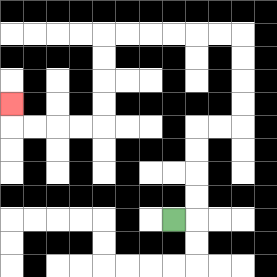{'start': '[7, 9]', 'end': '[0, 4]', 'path_directions': 'R,U,U,U,U,R,R,U,U,U,U,L,L,L,L,L,L,D,D,D,D,L,L,L,L,U', 'path_coordinates': '[[7, 9], [8, 9], [8, 8], [8, 7], [8, 6], [8, 5], [9, 5], [10, 5], [10, 4], [10, 3], [10, 2], [10, 1], [9, 1], [8, 1], [7, 1], [6, 1], [5, 1], [4, 1], [4, 2], [4, 3], [4, 4], [4, 5], [3, 5], [2, 5], [1, 5], [0, 5], [0, 4]]'}